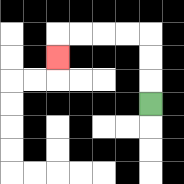{'start': '[6, 4]', 'end': '[2, 2]', 'path_directions': 'U,U,U,L,L,L,L,D', 'path_coordinates': '[[6, 4], [6, 3], [6, 2], [6, 1], [5, 1], [4, 1], [3, 1], [2, 1], [2, 2]]'}